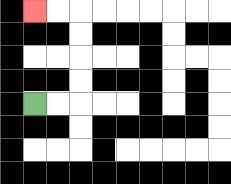{'start': '[1, 4]', 'end': '[1, 0]', 'path_directions': 'R,R,U,U,U,U,L,L', 'path_coordinates': '[[1, 4], [2, 4], [3, 4], [3, 3], [3, 2], [3, 1], [3, 0], [2, 0], [1, 0]]'}